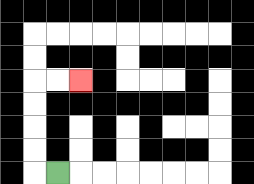{'start': '[2, 7]', 'end': '[3, 3]', 'path_directions': 'L,U,U,U,U,R,R', 'path_coordinates': '[[2, 7], [1, 7], [1, 6], [1, 5], [1, 4], [1, 3], [2, 3], [3, 3]]'}